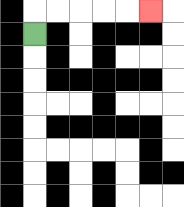{'start': '[1, 1]', 'end': '[6, 0]', 'path_directions': 'U,R,R,R,R,R', 'path_coordinates': '[[1, 1], [1, 0], [2, 0], [3, 0], [4, 0], [5, 0], [6, 0]]'}